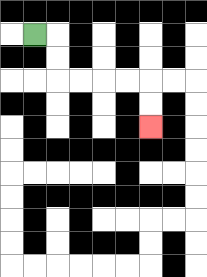{'start': '[1, 1]', 'end': '[6, 5]', 'path_directions': 'R,D,D,R,R,R,R,D,D', 'path_coordinates': '[[1, 1], [2, 1], [2, 2], [2, 3], [3, 3], [4, 3], [5, 3], [6, 3], [6, 4], [6, 5]]'}